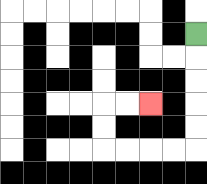{'start': '[8, 1]', 'end': '[6, 4]', 'path_directions': 'D,D,D,D,D,L,L,L,L,U,U,R,R', 'path_coordinates': '[[8, 1], [8, 2], [8, 3], [8, 4], [8, 5], [8, 6], [7, 6], [6, 6], [5, 6], [4, 6], [4, 5], [4, 4], [5, 4], [6, 4]]'}